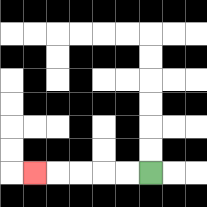{'start': '[6, 7]', 'end': '[1, 7]', 'path_directions': 'L,L,L,L,L', 'path_coordinates': '[[6, 7], [5, 7], [4, 7], [3, 7], [2, 7], [1, 7]]'}